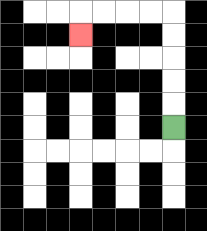{'start': '[7, 5]', 'end': '[3, 1]', 'path_directions': 'U,U,U,U,U,L,L,L,L,D', 'path_coordinates': '[[7, 5], [7, 4], [7, 3], [7, 2], [7, 1], [7, 0], [6, 0], [5, 0], [4, 0], [3, 0], [3, 1]]'}